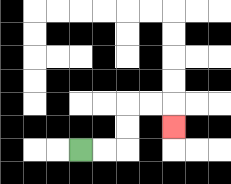{'start': '[3, 6]', 'end': '[7, 5]', 'path_directions': 'R,R,U,U,R,R,D', 'path_coordinates': '[[3, 6], [4, 6], [5, 6], [5, 5], [5, 4], [6, 4], [7, 4], [7, 5]]'}